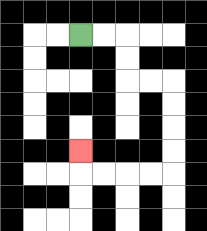{'start': '[3, 1]', 'end': '[3, 6]', 'path_directions': 'R,R,D,D,R,R,D,D,D,D,L,L,L,L,U', 'path_coordinates': '[[3, 1], [4, 1], [5, 1], [5, 2], [5, 3], [6, 3], [7, 3], [7, 4], [7, 5], [7, 6], [7, 7], [6, 7], [5, 7], [4, 7], [3, 7], [3, 6]]'}